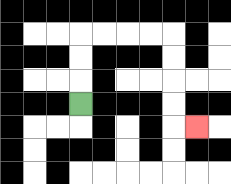{'start': '[3, 4]', 'end': '[8, 5]', 'path_directions': 'U,U,U,R,R,R,R,D,D,D,D,R', 'path_coordinates': '[[3, 4], [3, 3], [3, 2], [3, 1], [4, 1], [5, 1], [6, 1], [7, 1], [7, 2], [7, 3], [7, 4], [7, 5], [8, 5]]'}